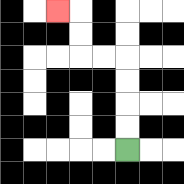{'start': '[5, 6]', 'end': '[2, 0]', 'path_directions': 'U,U,U,U,L,L,U,U,L', 'path_coordinates': '[[5, 6], [5, 5], [5, 4], [5, 3], [5, 2], [4, 2], [3, 2], [3, 1], [3, 0], [2, 0]]'}